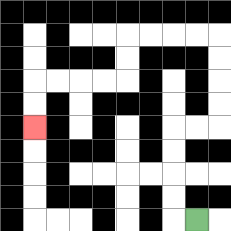{'start': '[8, 9]', 'end': '[1, 5]', 'path_directions': 'L,U,U,U,U,R,R,U,U,U,U,L,L,L,L,D,D,L,L,L,L,D,D', 'path_coordinates': '[[8, 9], [7, 9], [7, 8], [7, 7], [7, 6], [7, 5], [8, 5], [9, 5], [9, 4], [9, 3], [9, 2], [9, 1], [8, 1], [7, 1], [6, 1], [5, 1], [5, 2], [5, 3], [4, 3], [3, 3], [2, 3], [1, 3], [1, 4], [1, 5]]'}